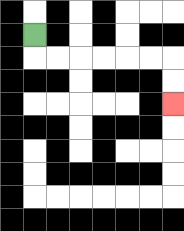{'start': '[1, 1]', 'end': '[7, 4]', 'path_directions': 'D,R,R,R,R,R,R,D,D', 'path_coordinates': '[[1, 1], [1, 2], [2, 2], [3, 2], [4, 2], [5, 2], [6, 2], [7, 2], [7, 3], [7, 4]]'}